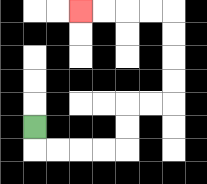{'start': '[1, 5]', 'end': '[3, 0]', 'path_directions': 'D,R,R,R,R,U,U,R,R,U,U,U,U,L,L,L,L', 'path_coordinates': '[[1, 5], [1, 6], [2, 6], [3, 6], [4, 6], [5, 6], [5, 5], [5, 4], [6, 4], [7, 4], [7, 3], [7, 2], [7, 1], [7, 0], [6, 0], [5, 0], [4, 0], [3, 0]]'}